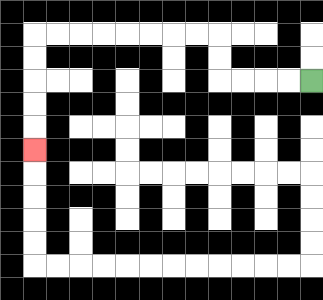{'start': '[13, 3]', 'end': '[1, 6]', 'path_directions': 'L,L,L,L,U,U,L,L,L,L,L,L,L,L,D,D,D,D,D', 'path_coordinates': '[[13, 3], [12, 3], [11, 3], [10, 3], [9, 3], [9, 2], [9, 1], [8, 1], [7, 1], [6, 1], [5, 1], [4, 1], [3, 1], [2, 1], [1, 1], [1, 2], [1, 3], [1, 4], [1, 5], [1, 6]]'}